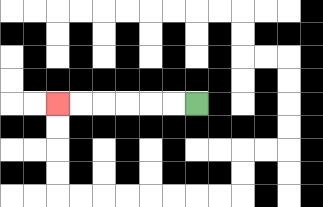{'start': '[8, 4]', 'end': '[2, 4]', 'path_directions': 'L,L,L,L,L,L', 'path_coordinates': '[[8, 4], [7, 4], [6, 4], [5, 4], [4, 4], [3, 4], [2, 4]]'}